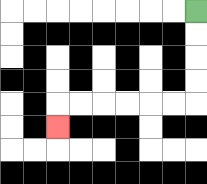{'start': '[8, 0]', 'end': '[2, 5]', 'path_directions': 'D,D,D,D,L,L,L,L,L,L,D', 'path_coordinates': '[[8, 0], [8, 1], [8, 2], [8, 3], [8, 4], [7, 4], [6, 4], [5, 4], [4, 4], [3, 4], [2, 4], [2, 5]]'}